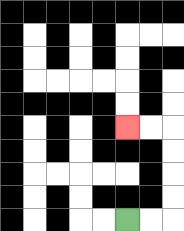{'start': '[5, 9]', 'end': '[5, 5]', 'path_directions': 'R,R,U,U,U,U,L,L', 'path_coordinates': '[[5, 9], [6, 9], [7, 9], [7, 8], [7, 7], [7, 6], [7, 5], [6, 5], [5, 5]]'}